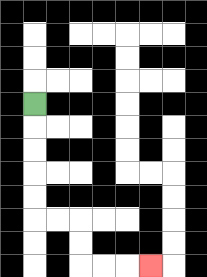{'start': '[1, 4]', 'end': '[6, 11]', 'path_directions': 'D,D,D,D,D,R,R,D,D,R,R,R', 'path_coordinates': '[[1, 4], [1, 5], [1, 6], [1, 7], [1, 8], [1, 9], [2, 9], [3, 9], [3, 10], [3, 11], [4, 11], [5, 11], [6, 11]]'}